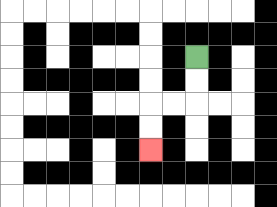{'start': '[8, 2]', 'end': '[6, 6]', 'path_directions': 'D,D,L,L,D,D', 'path_coordinates': '[[8, 2], [8, 3], [8, 4], [7, 4], [6, 4], [6, 5], [6, 6]]'}